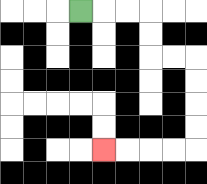{'start': '[3, 0]', 'end': '[4, 6]', 'path_directions': 'R,R,R,D,D,R,R,D,D,D,D,L,L,L,L', 'path_coordinates': '[[3, 0], [4, 0], [5, 0], [6, 0], [6, 1], [6, 2], [7, 2], [8, 2], [8, 3], [8, 4], [8, 5], [8, 6], [7, 6], [6, 6], [5, 6], [4, 6]]'}